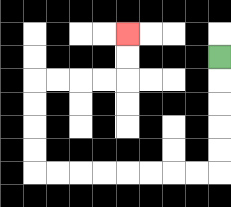{'start': '[9, 2]', 'end': '[5, 1]', 'path_directions': 'D,D,D,D,D,L,L,L,L,L,L,L,L,U,U,U,U,R,R,R,R,U,U', 'path_coordinates': '[[9, 2], [9, 3], [9, 4], [9, 5], [9, 6], [9, 7], [8, 7], [7, 7], [6, 7], [5, 7], [4, 7], [3, 7], [2, 7], [1, 7], [1, 6], [1, 5], [1, 4], [1, 3], [2, 3], [3, 3], [4, 3], [5, 3], [5, 2], [5, 1]]'}